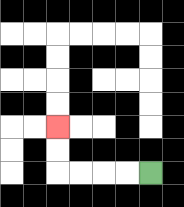{'start': '[6, 7]', 'end': '[2, 5]', 'path_directions': 'L,L,L,L,U,U', 'path_coordinates': '[[6, 7], [5, 7], [4, 7], [3, 7], [2, 7], [2, 6], [2, 5]]'}